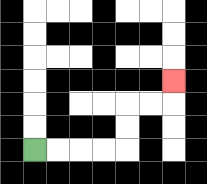{'start': '[1, 6]', 'end': '[7, 3]', 'path_directions': 'R,R,R,R,U,U,R,R,U', 'path_coordinates': '[[1, 6], [2, 6], [3, 6], [4, 6], [5, 6], [5, 5], [5, 4], [6, 4], [7, 4], [7, 3]]'}